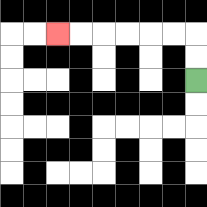{'start': '[8, 3]', 'end': '[2, 1]', 'path_directions': 'U,U,L,L,L,L,L,L', 'path_coordinates': '[[8, 3], [8, 2], [8, 1], [7, 1], [6, 1], [5, 1], [4, 1], [3, 1], [2, 1]]'}